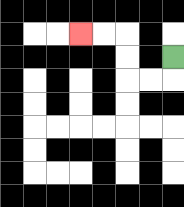{'start': '[7, 2]', 'end': '[3, 1]', 'path_directions': 'D,L,L,U,U,L,L', 'path_coordinates': '[[7, 2], [7, 3], [6, 3], [5, 3], [5, 2], [5, 1], [4, 1], [3, 1]]'}